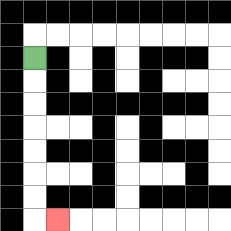{'start': '[1, 2]', 'end': '[2, 9]', 'path_directions': 'D,D,D,D,D,D,D,R', 'path_coordinates': '[[1, 2], [1, 3], [1, 4], [1, 5], [1, 6], [1, 7], [1, 8], [1, 9], [2, 9]]'}